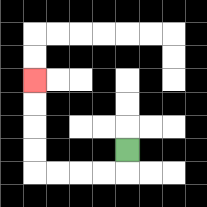{'start': '[5, 6]', 'end': '[1, 3]', 'path_directions': 'D,L,L,L,L,U,U,U,U', 'path_coordinates': '[[5, 6], [5, 7], [4, 7], [3, 7], [2, 7], [1, 7], [1, 6], [1, 5], [1, 4], [1, 3]]'}